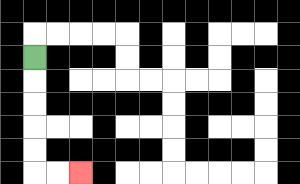{'start': '[1, 2]', 'end': '[3, 7]', 'path_directions': 'D,D,D,D,D,R,R', 'path_coordinates': '[[1, 2], [1, 3], [1, 4], [1, 5], [1, 6], [1, 7], [2, 7], [3, 7]]'}